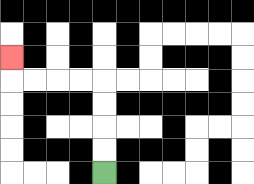{'start': '[4, 7]', 'end': '[0, 2]', 'path_directions': 'U,U,U,U,L,L,L,L,U', 'path_coordinates': '[[4, 7], [4, 6], [4, 5], [4, 4], [4, 3], [3, 3], [2, 3], [1, 3], [0, 3], [0, 2]]'}